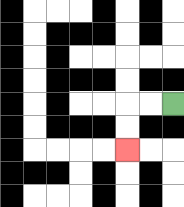{'start': '[7, 4]', 'end': '[5, 6]', 'path_directions': 'L,L,D,D', 'path_coordinates': '[[7, 4], [6, 4], [5, 4], [5, 5], [5, 6]]'}